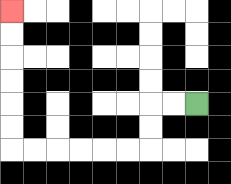{'start': '[8, 4]', 'end': '[0, 0]', 'path_directions': 'L,L,D,D,L,L,L,L,L,L,U,U,U,U,U,U', 'path_coordinates': '[[8, 4], [7, 4], [6, 4], [6, 5], [6, 6], [5, 6], [4, 6], [3, 6], [2, 6], [1, 6], [0, 6], [0, 5], [0, 4], [0, 3], [0, 2], [0, 1], [0, 0]]'}